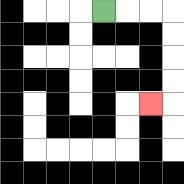{'start': '[4, 0]', 'end': '[6, 4]', 'path_directions': 'R,R,R,D,D,D,D,L', 'path_coordinates': '[[4, 0], [5, 0], [6, 0], [7, 0], [7, 1], [7, 2], [7, 3], [7, 4], [6, 4]]'}